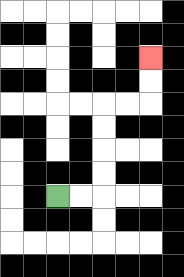{'start': '[2, 8]', 'end': '[6, 2]', 'path_directions': 'R,R,U,U,U,U,R,R,U,U', 'path_coordinates': '[[2, 8], [3, 8], [4, 8], [4, 7], [4, 6], [4, 5], [4, 4], [5, 4], [6, 4], [6, 3], [6, 2]]'}